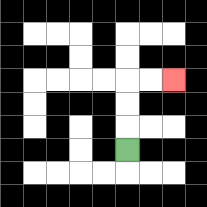{'start': '[5, 6]', 'end': '[7, 3]', 'path_directions': 'U,U,U,R,R', 'path_coordinates': '[[5, 6], [5, 5], [5, 4], [5, 3], [6, 3], [7, 3]]'}